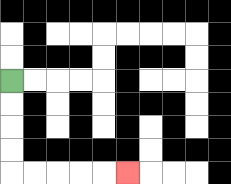{'start': '[0, 3]', 'end': '[5, 7]', 'path_directions': 'D,D,D,D,R,R,R,R,R', 'path_coordinates': '[[0, 3], [0, 4], [0, 5], [0, 6], [0, 7], [1, 7], [2, 7], [3, 7], [4, 7], [5, 7]]'}